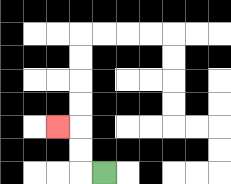{'start': '[4, 7]', 'end': '[2, 5]', 'path_directions': 'L,U,U,L', 'path_coordinates': '[[4, 7], [3, 7], [3, 6], [3, 5], [2, 5]]'}